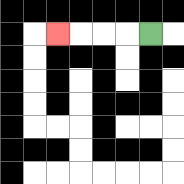{'start': '[6, 1]', 'end': '[2, 1]', 'path_directions': 'L,L,L,L', 'path_coordinates': '[[6, 1], [5, 1], [4, 1], [3, 1], [2, 1]]'}